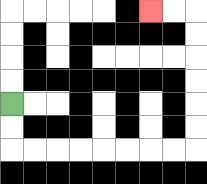{'start': '[0, 4]', 'end': '[6, 0]', 'path_directions': 'D,D,R,R,R,R,R,R,R,R,U,U,U,U,U,U,L,L', 'path_coordinates': '[[0, 4], [0, 5], [0, 6], [1, 6], [2, 6], [3, 6], [4, 6], [5, 6], [6, 6], [7, 6], [8, 6], [8, 5], [8, 4], [8, 3], [8, 2], [8, 1], [8, 0], [7, 0], [6, 0]]'}